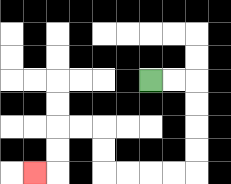{'start': '[6, 3]', 'end': '[1, 7]', 'path_directions': 'R,R,D,D,D,D,L,L,L,L,U,U,L,L,D,D,L', 'path_coordinates': '[[6, 3], [7, 3], [8, 3], [8, 4], [8, 5], [8, 6], [8, 7], [7, 7], [6, 7], [5, 7], [4, 7], [4, 6], [4, 5], [3, 5], [2, 5], [2, 6], [2, 7], [1, 7]]'}